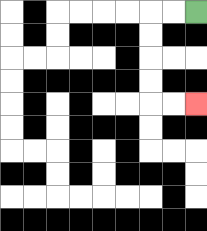{'start': '[8, 0]', 'end': '[8, 4]', 'path_directions': 'L,L,D,D,D,D,R,R', 'path_coordinates': '[[8, 0], [7, 0], [6, 0], [6, 1], [6, 2], [6, 3], [6, 4], [7, 4], [8, 4]]'}